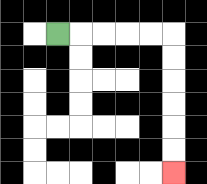{'start': '[2, 1]', 'end': '[7, 7]', 'path_directions': 'R,R,R,R,R,D,D,D,D,D,D', 'path_coordinates': '[[2, 1], [3, 1], [4, 1], [5, 1], [6, 1], [7, 1], [7, 2], [7, 3], [7, 4], [7, 5], [7, 6], [7, 7]]'}